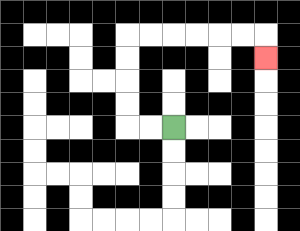{'start': '[7, 5]', 'end': '[11, 2]', 'path_directions': 'L,L,U,U,U,U,R,R,R,R,R,R,D', 'path_coordinates': '[[7, 5], [6, 5], [5, 5], [5, 4], [5, 3], [5, 2], [5, 1], [6, 1], [7, 1], [8, 1], [9, 1], [10, 1], [11, 1], [11, 2]]'}